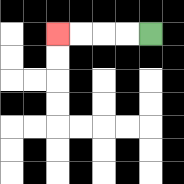{'start': '[6, 1]', 'end': '[2, 1]', 'path_directions': 'L,L,L,L', 'path_coordinates': '[[6, 1], [5, 1], [4, 1], [3, 1], [2, 1]]'}